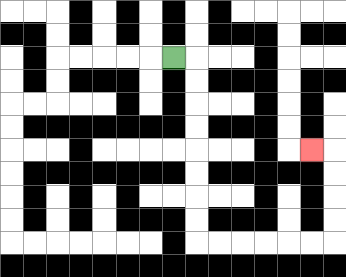{'start': '[7, 2]', 'end': '[13, 6]', 'path_directions': 'R,D,D,D,D,D,D,D,D,R,R,R,R,R,R,U,U,U,U,L', 'path_coordinates': '[[7, 2], [8, 2], [8, 3], [8, 4], [8, 5], [8, 6], [8, 7], [8, 8], [8, 9], [8, 10], [9, 10], [10, 10], [11, 10], [12, 10], [13, 10], [14, 10], [14, 9], [14, 8], [14, 7], [14, 6], [13, 6]]'}